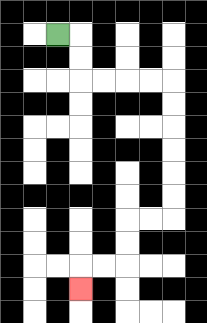{'start': '[2, 1]', 'end': '[3, 12]', 'path_directions': 'R,D,D,R,R,R,R,D,D,D,D,D,D,L,L,D,D,L,L,D', 'path_coordinates': '[[2, 1], [3, 1], [3, 2], [3, 3], [4, 3], [5, 3], [6, 3], [7, 3], [7, 4], [7, 5], [7, 6], [7, 7], [7, 8], [7, 9], [6, 9], [5, 9], [5, 10], [5, 11], [4, 11], [3, 11], [3, 12]]'}